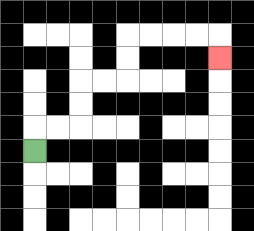{'start': '[1, 6]', 'end': '[9, 2]', 'path_directions': 'U,R,R,U,U,R,R,U,U,R,R,R,R,D', 'path_coordinates': '[[1, 6], [1, 5], [2, 5], [3, 5], [3, 4], [3, 3], [4, 3], [5, 3], [5, 2], [5, 1], [6, 1], [7, 1], [8, 1], [9, 1], [9, 2]]'}